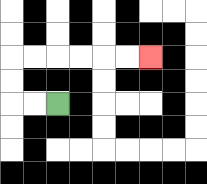{'start': '[2, 4]', 'end': '[6, 2]', 'path_directions': 'L,L,U,U,R,R,R,R,R,R', 'path_coordinates': '[[2, 4], [1, 4], [0, 4], [0, 3], [0, 2], [1, 2], [2, 2], [3, 2], [4, 2], [5, 2], [6, 2]]'}